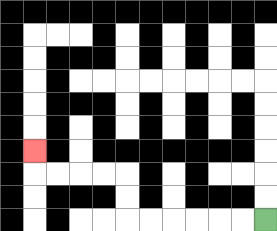{'start': '[11, 9]', 'end': '[1, 6]', 'path_directions': 'L,L,L,L,L,L,U,U,L,L,L,L,U', 'path_coordinates': '[[11, 9], [10, 9], [9, 9], [8, 9], [7, 9], [6, 9], [5, 9], [5, 8], [5, 7], [4, 7], [3, 7], [2, 7], [1, 7], [1, 6]]'}